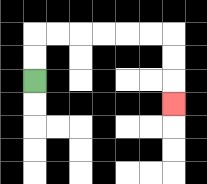{'start': '[1, 3]', 'end': '[7, 4]', 'path_directions': 'U,U,R,R,R,R,R,R,D,D,D', 'path_coordinates': '[[1, 3], [1, 2], [1, 1], [2, 1], [3, 1], [4, 1], [5, 1], [6, 1], [7, 1], [7, 2], [7, 3], [7, 4]]'}